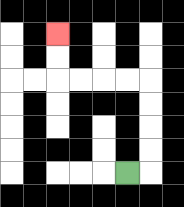{'start': '[5, 7]', 'end': '[2, 1]', 'path_directions': 'R,U,U,U,U,L,L,L,L,U,U', 'path_coordinates': '[[5, 7], [6, 7], [6, 6], [6, 5], [6, 4], [6, 3], [5, 3], [4, 3], [3, 3], [2, 3], [2, 2], [2, 1]]'}